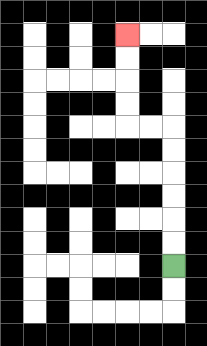{'start': '[7, 11]', 'end': '[5, 1]', 'path_directions': 'U,U,U,U,U,U,L,L,U,U,U,U', 'path_coordinates': '[[7, 11], [7, 10], [7, 9], [7, 8], [7, 7], [7, 6], [7, 5], [6, 5], [5, 5], [5, 4], [5, 3], [5, 2], [5, 1]]'}